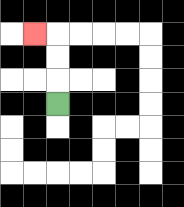{'start': '[2, 4]', 'end': '[1, 1]', 'path_directions': 'U,U,U,L', 'path_coordinates': '[[2, 4], [2, 3], [2, 2], [2, 1], [1, 1]]'}